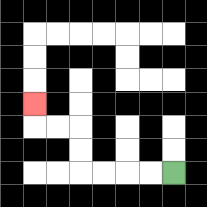{'start': '[7, 7]', 'end': '[1, 4]', 'path_directions': 'L,L,L,L,U,U,L,L,U', 'path_coordinates': '[[7, 7], [6, 7], [5, 7], [4, 7], [3, 7], [3, 6], [3, 5], [2, 5], [1, 5], [1, 4]]'}